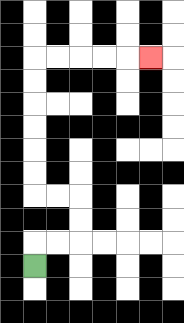{'start': '[1, 11]', 'end': '[6, 2]', 'path_directions': 'U,R,R,U,U,L,L,U,U,U,U,U,U,R,R,R,R,R', 'path_coordinates': '[[1, 11], [1, 10], [2, 10], [3, 10], [3, 9], [3, 8], [2, 8], [1, 8], [1, 7], [1, 6], [1, 5], [1, 4], [1, 3], [1, 2], [2, 2], [3, 2], [4, 2], [5, 2], [6, 2]]'}